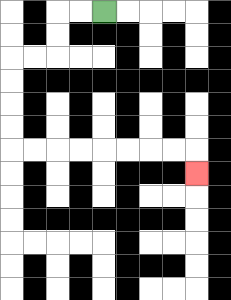{'start': '[4, 0]', 'end': '[8, 7]', 'path_directions': 'L,L,D,D,L,L,D,D,D,D,R,R,R,R,R,R,R,R,D', 'path_coordinates': '[[4, 0], [3, 0], [2, 0], [2, 1], [2, 2], [1, 2], [0, 2], [0, 3], [0, 4], [0, 5], [0, 6], [1, 6], [2, 6], [3, 6], [4, 6], [5, 6], [6, 6], [7, 6], [8, 6], [8, 7]]'}